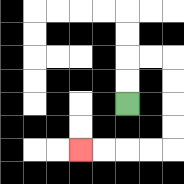{'start': '[5, 4]', 'end': '[3, 6]', 'path_directions': 'U,U,R,R,D,D,D,D,L,L,L,L', 'path_coordinates': '[[5, 4], [5, 3], [5, 2], [6, 2], [7, 2], [7, 3], [7, 4], [7, 5], [7, 6], [6, 6], [5, 6], [4, 6], [3, 6]]'}